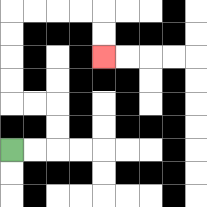{'start': '[0, 6]', 'end': '[4, 2]', 'path_directions': 'R,R,U,U,L,L,U,U,U,U,R,R,R,R,D,D', 'path_coordinates': '[[0, 6], [1, 6], [2, 6], [2, 5], [2, 4], [1, 4], [0, 4], [0, 3], [0, 2], [0, 1], [0, 0], [1, 0], [2, 0], [3, 0], [4, 0], [4, 1], [4, 2]]'}